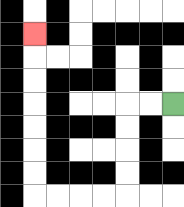{'start': '[7, 4]', 'end': '[1, 1]', 'path_directions': 'L,L,D,D,D,D,L,L,L,L,U,U,U,U,U,U,U', 'path_coordinates': '[[7, 4], [6, 4], [5, 4], [5, 5], [5, 6], [5, 7], [5, 8], [4, 8], [3, 8], [2, 8], [1, 8], [1, 7], [1, 6], [1, 5], [1, 4], [1, 3], [1, 2], [1, 1]]'}